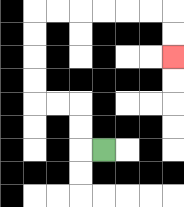{'start': '[4, 6]', 'end': '[7, 2]', 'path_directions': 'L,U,U,L,L,U,U,U,U,R,R,R,R,R,R,D,D', 'path_coordinates': '[[4, 6], [3, 6], [3, 5], [3, 4], [2, 4], [1, 4], [1, 3], [1, 2], [1, 1], [1, 0], [2, 0], [3, 0], [4, 0], [5, 0], [6, 0], [7, 0], [7, 1], [7, 2]]'}